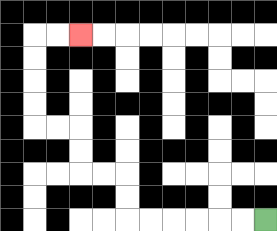{'start': '[11, 9]', 'end': '[3, 1]', 'path_directions': 'L,L,L,L,L,L,U,U,L,L,U,U,L,L,U,U,U,U,R,R', 'path_coordinates': '[[11, 9], [10, 9], [9, 9], [8, 9], [7, 9], [6, 9], [5, 9], [5, 8], [5, 7], [4, 7], [3, 7], [3, 6], [3, 5], [2, 5], [1, 5], [1, 4], [1, 3], [1, 2], [1, 1], [2, 1], [3, 1]]'}